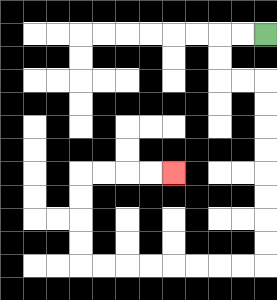{'start': '[11, 1]', 'end': '[7, 7]', 'path_directions': 'L,L,D,D,R,R,D,D,D,D,D,D,D,D,L,L,L,L,L,L,L,L,U,U,U,U,R,R,R,R', 'path_coordinates': '[[11, 1], [10, 1], [9, 1], [9, 2], [9, 3], [10, 3], [11, 3], [11, 4], [11, 5], [11, 6], [11, 7], [11, 8], [11, 9], [11, 10], [11, 11], [10, 11], [9, 11], [8, 11], [7, 11], [6, 11], [5, 11], [4, 11], [3, 11], [3, 10], [3, 9], [3, 8], [3, 7], [4, 7], [5, 7], [6, 7], [7, 7]]'}